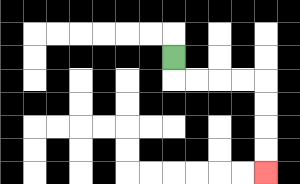{'start': '[7, 2]', 'end': '[11, 7]', 'path_directions': 'D,R,R,R,R,D,D,D,D', 'path_coordinates': '[[7, 2], [7, 3], [8, 3], [9, 3], [10, 3], [11, 3], [11, 4], [11, 5], [11, 6], [11, 7]]'}